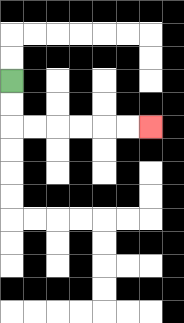{'start': '[0, 3]', 'end': '[6, 5]', 'path_directions': 'D,D,R,R,R,R,R,R', 'path_coordinates': '[[0, 3], [0, 4], [0, 5], [1, 5], [2, 5], [3, 5], [4, 5], [5, 5], [6, 5]]'}